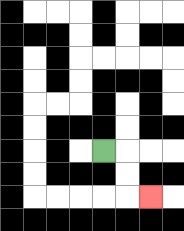{'start': '[4, 6]', 'end': '[6, 8]', 'path_directions': 'R,D,D,R', 'path_coordinates': '[[4, 6], [5, 6], [5, 7], [5, 8], [6, 8]]'}